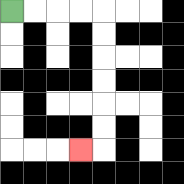{'start': '[0, 0]', 'end': '[3, 6]', 'path_directions': 'R,R,R,R,D,D,D,D,D,D,L', 'path_coordinates': '[[0, 0], [1, 0], [2, 0], [3, 0], [4, 0], [4, 1], [4, 2], [4, 3], [4, 4], [4, 5], [4, 6], [3, 6]]'}